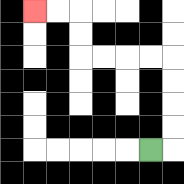{'start': '[6, 6]', 'end': '[1, 0]', 'path_directions': 'R,U,U,U,U,L,L,L,L,U,U,L,L', 'path_coordinates': '[[6, 6], [7, 6], [7, 5], [7, 4], [7, 3], [7, 2], [6, 2], [5, 2], [4, 2], [3, 2], [3, 1], [3, 0], [2, 0], [1, 0]]'}